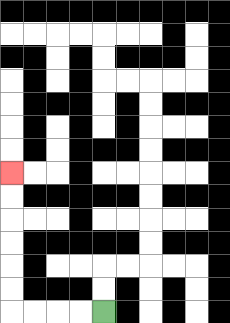{'start': '[4, 13]', 'end': '[0, 7]', 'path_directions': 'L,L,L,L,U,U,U,U,U,U', 'path_coordinates': '[[4, 13], [3, 13], [2, 13], [1, 13], [0, 13], [0, 12], [0, 11], [0, 10], [0, 9], [0, 8], [0, 7]]'}